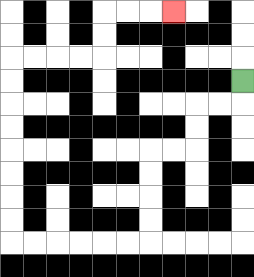{'start': '[10, 3]', 'end': '[7, 0]', 'path_directions': 'D,L,L,D,D,L,L,D,D,D,D,L,L,L,L,L,L,U,U,U,U,U,U,U,U,R,R,R,R,U,U,R,R,R', 'path_coordinates': '[[10, 3], [10, 4], [9, 4], [8, 4], [8, 5], [8, 6], [7, 6], [6, 6], [6, 7], [6, 8], [6, 9], [6, 10], [5, 10], [4, 10], [3, 10], [2, 10], [1, 10], [0, 10], [0, 9], [0, 8], [0, 7], [0, 6], [0, 5], [0, 4], [0, 3], [0, 2], [1, 2], [2, 2], [3, 2], [4, 2], [4, 1], [4, 0], [5, 0], [6, 0], [7, 0]]'}